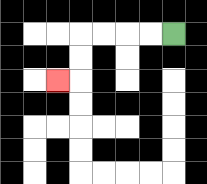{'start': '[7, 1]', 'end': '[2, 3]', 'path_directions': 'L,L,L,L,D,D,L', 'path_coordinates': '[[7, 1], [6, 1], [5, 1], [4, 1], [3, 1], [3, 2], [3, 3], [2, 3]]'}